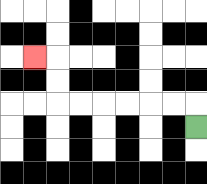{'start': '[8, 5]', 'end': '[1, 2]', 'path_directions': 'U,L,L,L,L,L,L,U,U,L', 'path_coordinates': '[[8, 5], [8, 4], [7, 4], [6, 4], [5, 4], [4, 4], [3, 4], [2, 4], [2, 3], [2, 2], [1, 2]]'}